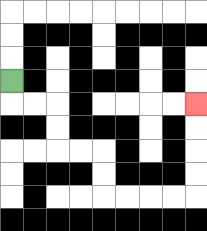{'start': '[0, 3]', 'end': '[8, 4]', 'path_directions': 'D,R,R,D,D,R,R,D,D,R,R,R,R,U,U,U,U', 'path_coordinates': '[[0, 3], [0, 4], [1, 4], [2, 4], [2, 5], [2, 6], [3, 6], [4, 6], [4, 7], [4, 8], [5, 8], [6, 8], [7, 8], [8, 8], [8, 7], [8, 6], [8, 5], [8, 4]]'}